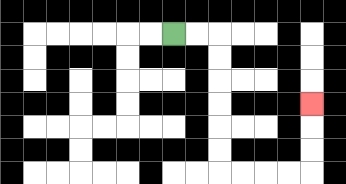{'start': '[7, 1]', 'end': '[13, 4]', 'path_directions': 'R,R,D,D,D,D,D,D,R,R,R,R,U,U,U', 'path_coordinates': '[[7, 1], [8, 1], [9, 1], [9, 2], [9, 3], [9, 4], [9, 5], [9, 6], [9, 7], [10, 7], [11, 7], [12, 7], [13, 7], [13, 6], [13, 5], [13, 4]]'}